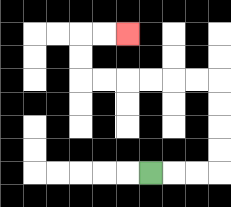{'start': '[6, 7]', 'end': '[5, 1]', 'path_directions': 'R,R,R,U,U,U,U,L,L,L,L,L,L,U,U,R,R', 'path_coordinates': '[[6, 7], [7, 7], [8, 7], [9, 7], [9, 6], [9, 5], [9, 4], [9, 3], [8, 3], [7, 3], [6, 3], [5, 3], [4, 3], [3, 3], [3, 2], [3, 1], [4, 1], [5, 1]]'}